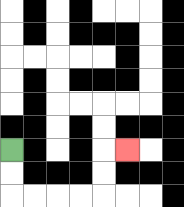{'start': '[0, 6]', 'end': '[5, 6]', 'path_directions': 'D,D,R,R,R,R,U,U,R', 'path_coordinates': '[[0, 6], [0, 7], [0, 8], [1, 8], [2, 8], [3, 8], [4, 8], [4, 7], [4, 6], [5, 6]]'}